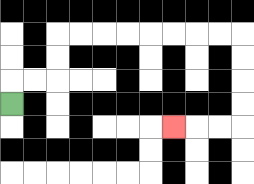{'start': '[0, 4]', 'end': '[7, 5]', 'path_directions': 'U,R,R,U,U,R,R,R,R,R,R,R,R,D,D,D,D,L,L,L', 'path_coordinates': '[[0, 4], [0, 3], [1, 3], [2, 3], [2, 2], [2, 1], [3, 1], [4, 1], [5, 1], [6, 1], [7, 1], [8, 1], [9, 1], [10, 1], [10, 2], [10, 3], [10, 4], [10, 5], [9, 5], [8, 5], [7, 5]]'}